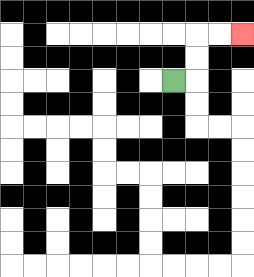{'start': '[7, 3]', 'end': '[10, 1]', 'path_directions': 'R,U,U,R,R', 'path_coordinates': '[[7, 3], [8, 3], [8, 2], [8, 1], [9, 1], [10, 1]]'}